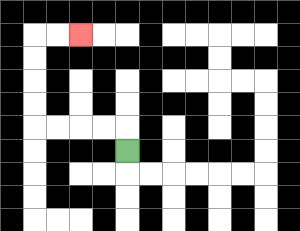{'start': '[5, 6]', 'end': '[3, 1]', 'path_directions': 'U,L,L,L,L,U,U,U,U,R,R', 'path_coordinates': '[[5, 6], [5, 5], [4, 5], [3, 5], [2, 5], [1, 5], [1, 4], [1, 3], [1, 2], [1, 1], [2, 1], [3, 1]]'}